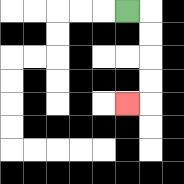{'start': '[5, 0]', 'end': '[5, 4]', 'path_directions': 'R,D,D,D,D,L', 'path_coordinates': '[[5, 0], [6, 0], [6, 1], [6, 2], [6, 3], [6, 4], [5, 4]]'}